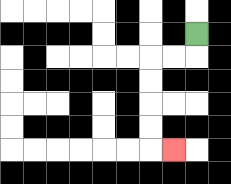{'start': '[8, 1]', 'end': '[7, 6]', 'path_directions': 'D,L,L,D,D,D,D,R', 'path_coordinates': '[[8, 1], [8, 2], [7, 2], [6, 2], [6, 3], [6, 4], [6, 5], [6, 6], [7, 6]]'}